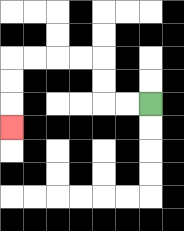{'start': '[6, 4]', 'end': '[0, 5]', 'path_directions': 'L,L,U,U,L,L,L,L,D,D,D', 'path_coordinates': '[[6, 4], [5, 4], [4, 4], [4, 3], [4, 2], [3, 2], [2, 2], [1, 2], [0, 2], [0, 3], [0, 4], [0, 5]]'}